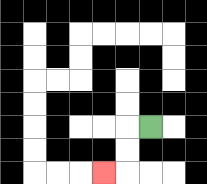{'start': '[6, 5]', 'end': '[4, 7]', 'path_directions': 'L,D,D,L', 'path_coordinates': '[[6, 5], [5, 5], [5, 6], [5, 7], [4, 7]]'}